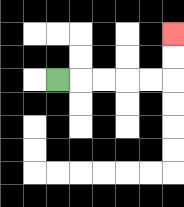{'start': '[2, 3]', 'end': '[7, 1]', 'path_directions': 'R,R,R,R,R,U,U', 'path_coordinates': '[[2, 3], [3, 3], [4, 3], [5, 3], [6, 3], [7, 3], [7, 2], [7, 1]]'}